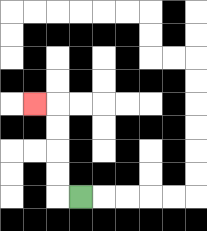{'start': '[3, 8]', 'end': '[1, 4]', 'path_directions': 'L,U,U,U,U,L', 'path_coordinates': '[[3, 8], [2, 8], [2, 7], [2, 6], [2, 5], [2, 4], [1, 4]]'}